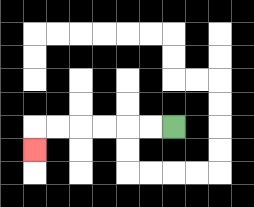{'start': '[7, 5]', 'end': '[1, 6]', 'path_directions': 'L,L,L,L,L,L,D', 'path_coordinates': '[[7, 5], [6, 5], [5, 5], [4, 5], [3, 5], [2, 5], [1, 5], [1, 6]]'}